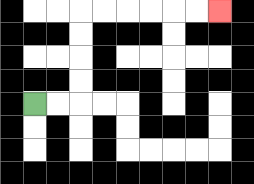{'start': '[1, 4]', 'end': '[9, 0]', 'path_directions': 'R,R,U,U,U,U,R,R,R,R,R,R', 'path_coordinates': '[[1, 4], [2, 4], [3, 4], [3, 3], [3, 2], [3, 1], [3, 0], [4, 0], [5, 0], [6, 0], [7, 0], [8, 0], [9, 0]]'}